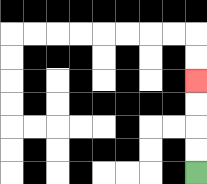{'start': '[8, 7]', 'end': '[8, 3]', 'path_directions': 'U,U,U,U', 'path_coordinates': '[[8, 7], [8, 6], [8, 5], [8, 4], [8, 3]]'}